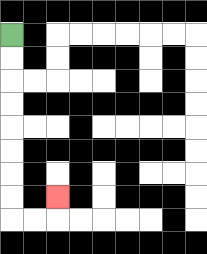{'start': '[0, 1]', 'end': '[2, 8]', 'path_directions': 'D,D,D,D,D,D,D,D,R,R,U', 'path_coordinates': '[[0, 1], [0, 2], [0, 3], [0, 4], [0, 5], [0, 6], [0, 7], [0, 8], [0, 9], [1, 9], [2, 9], [2, 8]]'}